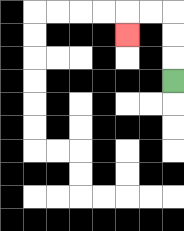{'start': '[7, 3]', 'end': '[5, 1]', 'path_directions': 'U,U,U,L,L,D', 'path_coordinates': '[[7, 3], [7, 2], [7, 1], [7, 0], [6, 0], [5, 0], [5, 1]]'}